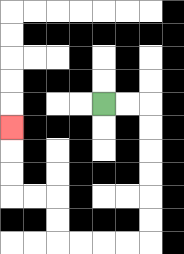{'start': '[4, 4]', 'end': '[0, 5]', 'path_directions': 'R,R,D,D,D,D,D,D,L,L,L,L,U,U,L,L,U,U,U', 'path_coordinates': '[[4, 4], [5, 4], [6, 4], [6, 5], [6, 6], [6, 7], [6, 8], [6, 9], [6, 10], [5, 10], [4, 10], [3, 10], [2, 10], [2, 9], [2, 8], [1, 8], [0, 8], [0, 7], [0, 6], [0, 5]]'}